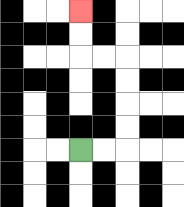{'start': '[3, 6]', 'end': '[3, 0]', 'path_directions': 'R,R,U,U,U,U,L,L,U,U', 'path_coordinates': '[[3, 6], [4, 6], [5, 6], [5, 5], [5, 4], [5, 3], [5, 2], [4, 2], [3, 2], [3, 1], [3, 0]]'}